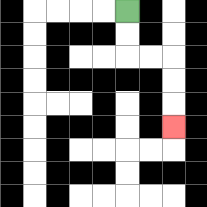{'start': '[5, 0]', 'end': '[7, 5]', 'path_directions': 'D,D,R,R,D,D,D', 'path_coordinates': '[[5, 0], [5, 1], [5, 2], [6, 2], [7, 2], [7, 3], [7, 4], [7, 5]]'}